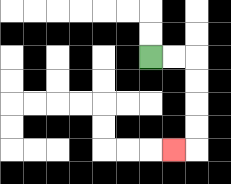{'start': '[6, 2]', 'end': '[7, 6]', 'path_directions': 'R,R,D,D,D,D,L', 'path_coordinates': '[[6, 2], [7, 2], [8, 2], [8, 3], [8, 4], [8, 5], [8, 6], [7, 6]]'}